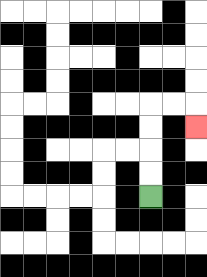{'start': '[6, 8]', 'end': '[8, 5]', 'path_directions': 'U,U,U,U,R,R,D', 'path_coordinates': '[[6, 8], [6, 7], [6, 6], [6, 5], [6, 4], [7, 4], [8, 4], [8, 5]]'}